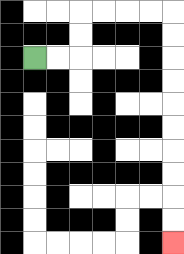{'start': '[1, 2]', 'end': '[7, 10]', 'path_directions': 'R,R,U,U,R,R,R,R,D,D,D,D,D,D,D,D,D,D', 'path_coordinates': '[[1, 2], [2, 2], [3, 2], [3, 1], [3, 0], [4, 0], [5, 0], [6, 0], [7, 0], [7, 1], [7, 2], [7, 3], [7, 4], [7, 5], [7, 6], [7, 7], [7, 8], [7, 9], [7, 10]]'}